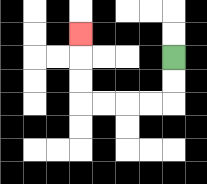{'start': '[7, 2]', 'end': '[3, 1]', 'path_directions': 'D,D,L,L,L,L,U,U,U', 'path_coordinates': '[[7, 2], [7, 3], [7, 4], [6, 4], [5, 4], [4, 4], [3, 4], [3, 3], [3, 2], [3, 1]]'}